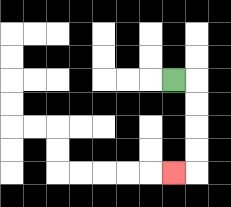{'start': '[7, 3]', 'end': '[7, 7]', 'path_directions': 'R,D,D,D,D,L', 'path_coordinates': '[[7, 3], [8, 3], [8, 4], [8, 5], [8, 6], [8, 7], [7, 7]]'}